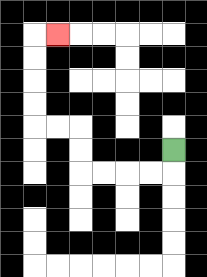{'start': '[7, 6]', 'end': '[2, 1]', 'path_directions': 'D,L,L,L,L,U,U,L,L,U,U,U,U,R', 'path_coordinates': '[[7, 6], [7, 7], [6, 7], [5, 7], [4, 7], [3, 7], [3, 6], [3, 5], [2, 5], [1, 5], [1, 4], [1, 3], [1, 2], [1, 1], [2, 1]]'}